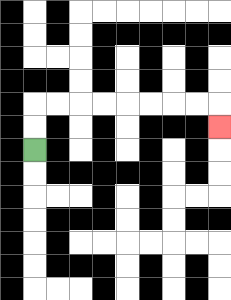{'start': '[1, 6]', 'end': '[9, 5]', 'path_directions': 'U,U,R,R,R,R,R,R,R,R,D', 'path_coordinates': '[[1, 6], [1, 5], [1, 4], [2, 4], [3, 4], [4, 4], [5, 4], [6, 4], [7, 4], [8, 4], [9, 4], [9, 5]]'}